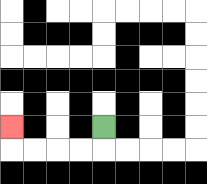{'start': '[4, 5]', 'end': '[0, 5]', 'path_directions': 'D,L,L,L,L,U', 'path_coordinates': '[[4, 5], [4, 6], [3, 6], [2, 6], [1, 6], [0, 6], [0, 5]]'}